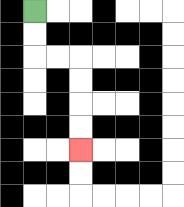{'start': '[1, 0]', 'end': '[3, 6]', 'path_directions': 'D,D,R,R,D,D,D,D', 'path_coordinates': '[[1, 0], [1, 1], [1, 2], [2, 2], [3, 2], [3, 3], [3, 4], [3, 5], [3, 6]]'}